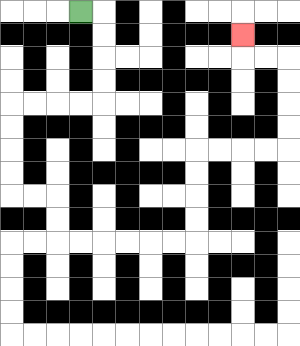{'start': '[3, 0]', 'end': '[10, 1]', 'path_directions': 'R,D,D,D,D,L,L,L,L,D,D,D,D,R,R,D,D,R,R,R,R,R,R,U,U,U,U,R,R,R,R,U,U,U,U,L,L,U', 'path_coordinates': '[[3, 0], [4, 0], [4, 1], [4, 2], [4, 3], [4, 4], [3, 4], [2, 4], [1, 4], [0, 4], [0, 5], [0, 6], [0, 7], [0, 8], [1, 8], [2, 8], [2, 9], [2, 10], [3, 10], [4, 10], [5, 10], [6, 10], [7, 10], [8, 10], [8, 9], [8, 8], [8, 7], [8, 6], [9, 6], [10, 6], [11, 6], [12, 6], [12, 5], [12, 4], [12, 3], [12, 2], [11, 2], [10, 2], [10, 1]]'}